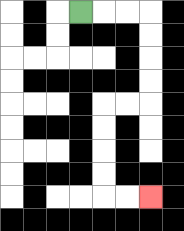{'start': '[3, 0]', 'end': '[6, 8]', 'path_directions': 'R,R,R,D,D,D,D,L,L,D,D,D,D,R,R', 'path_coordinates': '[[3, 0], [4, 0], [5, 0], [6, 0], [6, 1], [6, 2], [6, 3], [6, 4], [5, 4], [4, 4], [4, 5], [4, 6], [4, 7], [4, 8], [5, 8], [6, 8]]'}